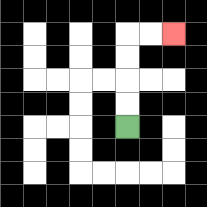{'start': '[5, 5]', 'end': '[7, 1]', 'path_directions': 'U,U,U,U,R,R', 'path_coordinates': '[[5, 5], [5, 4], [5, 3], [5, 2], [5, 1], [6, 1], [7, 1]]'}